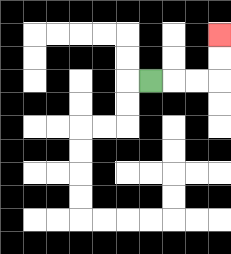{'start': '[6, 3]', 'end': '[9, 1]', 'path_directions': 'R,R,R,U,U', 'path_coordinates': '[[6, 3], [7, 3], [8, 3], [9, 3], [9, 2], [9, 1]]'}